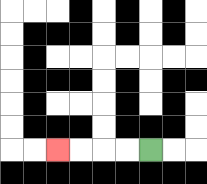{'start': '[6, 6]', 'end': '[2, 6]', 'path_directions': 'L,L,L,L', 'path_coordinates': '[[6, 6], [5, 6], [4, 6], [3, 6], [2, 6]]'}